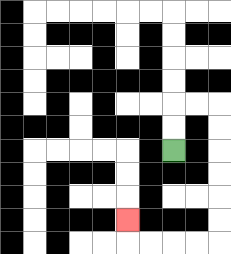{'start': '[7, 6]', 'end': '[5, 9]', 'path_directions': 'U,U,R,R,D,D,D,D,D,D,L,L,L,L,U', 'path_coordinates': '[[7, 6], [7, 5], [7, 4], [8, 4], [9, 4], [9, 5], [9, 6], [9, 7], [9, 8], [9, 9], [9, 10], [8, 10], [7, 10], [6, 10], [5, 10], [5, 9]]'}